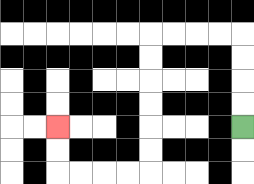{'start': '[10, 5]', 'end': '[2, 5]', 'path_directions': 'U,U,U,U,L,L,L,L,D,D,D,D,D,D,L,L,L,L,U,U', 'path_coordinates': '[[10, 5], [10, 4], [10, 3], [10, 2], [10, 1], [9, 1], [8, 1], [7, 1], [6, 1], [6, 2], [6, 3], [6, 4], [6, 5], [6, 6], [6, 7], [5, 7], [4, 7], [3, 7], [2, 7], [2, 6], [2, 5]]'}